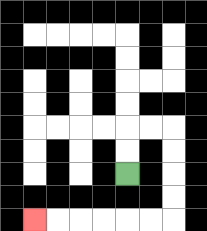{'start': '[5, 7]', 'end': '[1, 9]', 'path_directions': 'U,U,R,R,D,D,D,D,L,L,L,L,L,L', 'path_coordinates': '[[5, 7], [5, 6], [5, 5], [6, 5], [7, 5], [7, 6], [7, 7], [7, 8], [7, 9], [6, 9], [5, 9], [4, 9], [3, 9], [2, 9], [1, 9]]'}